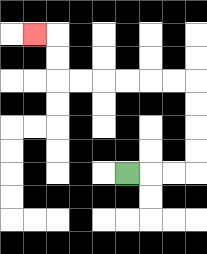{'start': '[5, 7]', 'end': '[1, 1]', 'path_directions': 'R,R,R,U,U,U,U,L,L,L,L,L,L,U,U,L', 'path_coordinates': '[[5, 7], [6, 7], [7, 7], [8, 7], [8, 6], [8, 5], [8, 4], [8, 3], [7, 3], [6, 3], [5, 3], [4, 3], [3, 3], [2, 3], [2, 2], [2, 1], [1, 1]]'}